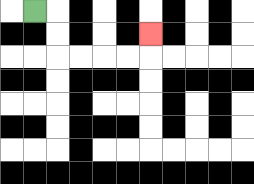{'start': '[1, 0]', 'end': '[6, 1]', 'path_directions': 'R,D,D,R,R,R,R,U', 'path_coordinates': '[[1, 0], [2, 0], [2, 1], [2, 2], [3, 2], [4, 2], [5, 2], [6, 2], [6, 1]]'}